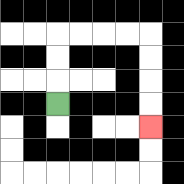{'start': '[2, 4]', 'end': '[6, 5]', 'path_directions': 'U,U,U,R,R,R,R,D,D,D,D', 'path_coordinates': '[[2, 4], [2, 3], [2, 2], [2, 1], [3, 1], [4, 1], [5, 1], [6, 1], [6, 2], [6, 3], [6, 4], [6, 5]]'}